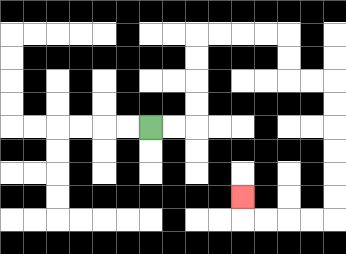{'start': '[6, 5]', 'end': '[10, 8]', 'path_directions': 'R,R,U,U,U,U,R,R,R,R,D,D,R,R,D,D,D,D,D,D,L,L,L,L,U', 'path_coordinates': '[[6, 5], [7, 5], [8, 5], [8, 4], [8, 3], [8, 2], [8, 1], [9, 1], [10, 1], [11, 1], [12, 1], [12, 2], [12, 3], [13, 3], [14, 3], [14, 4], [14, 5], [14, 6], [14, 7], [14, 8], [14, 9], [13, 9], [12, 9], [11, 9], [10, 9], [10, 8]]'}